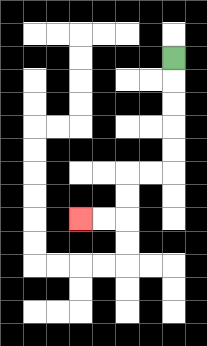{'start': '[7, 2]', 'end': '[3, 9]', 'path_directions': 'D,D,D,D,D,L,L,D,D,L,L', 'path_coordinates': '[[7, 2], [7, 3], [7, 4], [7, 5], [7, 6], [7, 7], [6, 7], [5, 7], [5, 8], [5, 9], [4, 9], [3, 9]]'}